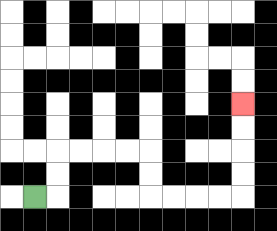{'start': '[1, 8]', 'end': '[10, 4]', 'path_directions': 'R,U,U,R,R,R,R,D,D,R,R,R,R,U,U,U,U', 'path_coordinates': '[[1, 8], [2, 8], [2, 7], [2, 6], [3, 6], [4, 6], [5, 6], [6, 6], [6, 7], [6, 8], [7, 8], [8, 8], [9, 8], [10, 8], [10, 7], [10, 6], [10, 5], [10, 4]]'}